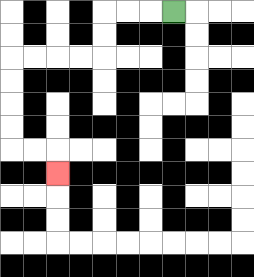{'start': '[7, 0]', 'end': '[2, 7]', 'path_directions': 'L,L,L,D,D,L,L,L,L,D,D,D,D,R,R,D', 'path_coordinates': '[[7, 0], [6, 0], [5, 0], [4, 0], [4, 1], [4, 2], [3, 2], [2, 2], [1, 2], [0, 2], [0, 3], [0, 4], [0, 5], [0, 6], [1, 6], [2, 6], [2, 7]]'}